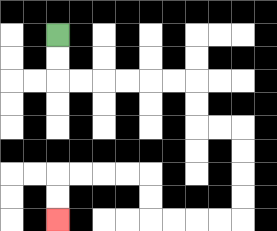{'start': '[2, 1]', 'end': '[2, 9]', 'path_directions': 'D,D,R,R,R,R,R,R,D,D,R,R,D,D,D,D,L,L,L,L,U,U,L,L,L,L,D,D', 'path_coordinates': '[[2, 1], [2, 2], [2, 3], [3, 3], [4, 3], [5, 3], [6, 3], [7, 3], [8, 3], [8, 4], [8, 5], [9, 5], [10, 5], [10, 6], [10, 7], [10, 8], [10, 9], [9, 9], [8, 9], [7, 9], [6, 9], [6, 8], [6, 7], [5, 7], [4, 7], [3, 7], [2, 7], [2, 8], [2, 9]]'}